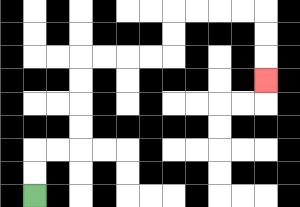{'start': '[1, 8]', 'end': '[11, 3]', 'path_directions': 'U,U,R,R,U,U,U,U,R,R,R,R,U,U,R,R,R,R,D,D,D', 'path_coordinates': '[[1, 8], [1, 7], [1, 6], [2, 6], [3, 6], [3, 5], [3, 4], [3, 3], [3, 2], [4, 2], [5, 2], [6, 2], [7, 2], [7, 1], [7, 0], [8, 0], [9, 0], [10, 0], [11, 0], [11, 1], [11, 2], [11, 3]]'}